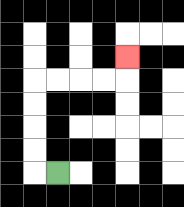{'start': '[2, 7]', 'end': '[5, 2]', 'path_directions': 'L,U,U,U,U,R,R,R,R,U', 'path_coordinates': '[[2, 7], [1, 7], [1, 6], [1, 5], [1, 4], [1, 3], [2, 3], [3, 3], [4, 3], [5, 3], [5, 2]]'}